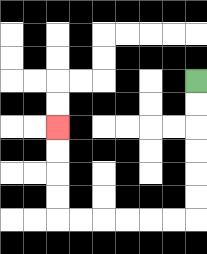{'start': '[8, 3]', 'end': '[2, 5]', 'path_directions': 'D,D,D,D,D,D,L,L,L,L,L,L,U,U,U,U', 'path_coordinates': '[[8, 3], [8, 4], [8, 5], [8, 6], [8, 7], [8, 8], [8, 9], [7, 9], [6, 9], [5, 9], [4, 9], [3, 9], [2, 9], [2, 8], [2, 7], [2, 6], [2, 5]]'}